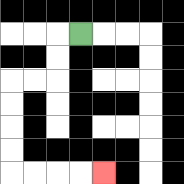{'start': '[3, 1]', 'end': '[4, 7]', 'path_directions': 'L,D,D,L,L,D,D,D,D,R,R,R,R', 'path_coordinates': '[[3, 1], [2, 1], [2, 2], [2, 3], [1, 3], [0, 3], [0, 4], [0, 5], [0, 6], [0, 7], [1, 7], [2, 7], [3, 7], [4, 7]]'}